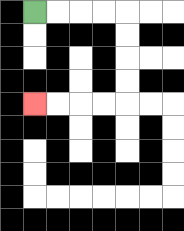{'start': '[1, 0]', 'end': '[1, 4]', 'path_directions': 'R,R,R,R,D,D,D,D,L,L,L,L', 'path_coordinates': '[[1, 0], [2, 0], [3, 0], [4, 0], [5, 0], [5, 1], [5, 2], [5, 3], [5, 4], [4, 4], [3, 4], [2, 4], [1, 4]]'}